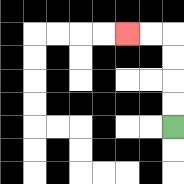{'start': '[7, 5]', 'end': '[5, 1]', 'path_directions': 'U,U,U,U,L,L', 'path_coordinates': '[[7, 5], [7, 4], [7, 3], [7, 2], [7, 1], [6, 1], [5, 1]]'}